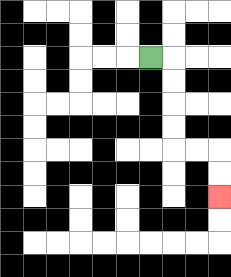{'start': '[6, 2]', 'end': '[9, 8]', 'path_directions': 'R,D,D,D,D,R,R,D,D', 'path_coordinates': '[[6, 2], [7, 2], [7, 3], [7, 4], [7, 5], [7, 6], [8, 6], [9, 6], [9, 7], [9, 8]]'}